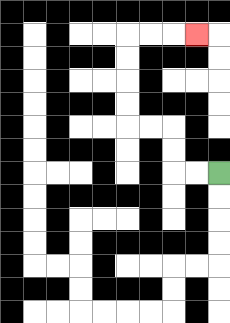{'start': '[9, 7]', 'end': '[8, 1]', 'path_directions': 'L,L,U,U,L,L,U,U,U,U,R,R,R', 'path_coordinates': '[[9, 7], [8, 7], [7, 7], [7, 6], [7, 5], [6, 5], [5, 5], [5, 4], [5, 3], [5, 2], [5, 1], [6, 1], [7, 1], [8, 1]]'}